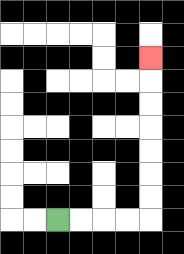{'start': '[2, 9]', 'end': '[6, 2]', 'path_directions': 'R,R,R,R,U,U,U,U,U,U,U', 'path_coordinates': '[[2, 9], [3, 9], [4, 9], [5, 9], [6, 9], [6, 8], [6, 7], [6, 6], [6, 5], [6, 4], [6, 3], [6, 2]]'}